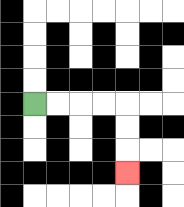{'start': '[1, 4]', 'end': '[5, 7]', 'path_directions': 'R,R,R,R,D,D,D', 'path_coordinates': '[[1, 4], [2, 4], [3, 4], [4, 4], [5, 4], [5, 5], [5, 6], [5, 7]]'}